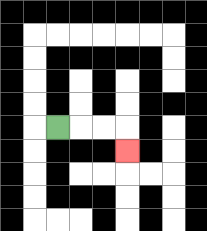{'start': '[2, 5]', 'end': '[5, 6]', 'path_directions': 'R,R,R,D', 'path_coordinates': '[[2, 5], [3, 5], [4, 5], [5, 5], [5, 6]]'}